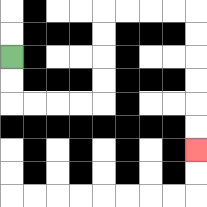{'start': '[0, 2]', 'end': '[8, 6]', 'path_directions': 'D,D,R,R,R,R,U,U,U,U,R,R,R,R,D,D,D,D,D,D', 'path_coordinates': '[[0, 2], [0, 3], [0, 4], [1, 4], [2, 4], [3, 4], [4, 4], [4, 3], [4, 2], [4, 1], [4, 0], [5, 0], [6, 0], [7, 0], [8, 0], [8, 1], [8, 2], [8, 3], [8, 4], [8, 5], [8, 6]]'}